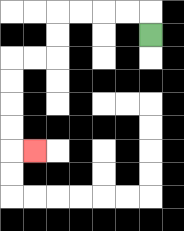{'start': '[6, 1]', 'end': '[1, 6]', 'path_directions': 'U,L,L,L,L,D,D,L,L,D,D,D,D,R', 'path_coordinates': '[[6, 1], [6, 0], [5, 0], [4, 0], [3, 0], [2, 0], [2, 1], [2, 2], [1, 2], [0, 2], [0, 3], [0, 4], [0, 5], [0, 6], [1, 6]]'}